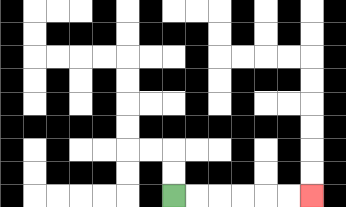{'start': '[7, 8]', 'end': '[13, 8]', 'path_directions': 'R,R,R,R,R,R', 'path_coordinates': '[[7, 8], [8, 8], [9, 8], [10, 8], [11, 8], [12, 8], [13, 8]]'}